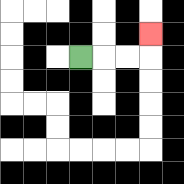{'start': '[3, 2]', 'end': '[6, 1]', 'path_directions': 'R,R,R,U', 'path_coordinates': '[[3, 2], [4, 2], [5, 2], [6, 2], [6, 1]]'}